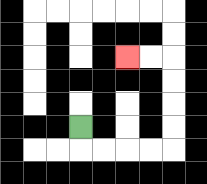{'start': '[3, 5]', 'end': '[5, 2]', 'path_directions': 'D,R,R,R,R,U,U,U,U,L,L', 'path_coordinates': '[[3, 5], [3, 6], [4, 6], [5, 6], [6, 6], [7, 6], [7, 5], [7, 4], [7, 3], [7, 2], [6, 2], [5, 2]]'}